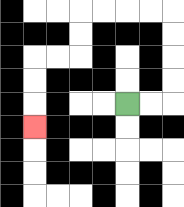{'start': '[5, 4]', 'end': '[1, 5]', 'path_directions': 'R,R,U,U,U,U,L,L,L,L,D,D,L,L,D,D,D', 'path_coordinates': '[[5, 4], [6, 4], [7, 4], [7, 3], [7, 2], [7, 1], [7, 0], [6, 0], [5, 0], [4, 0], [3, 0], [3, 1], [3, 2], [2, 2], [1, 2], [1, 3], [1, 4], [1, 5]]'}